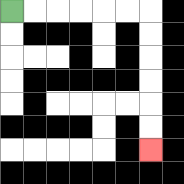{'start': '[0, 0]', 'end': '[6, 6]', 'path_directions': 'R,R,R,R,R,R,D,D,D,D,D,D', 'path_coordinates': '[[0, 0], [1, 0], [2, 0], [3, 0], [4, 0], [5, 0], [6, 0], [6, 1], [6, 2], [6, 3], [6, 4], [6, 5], [6, 6]]'}